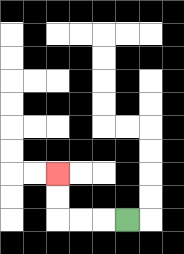{'start': '[5, 9]', 'end': '[2, 7]', 'path_directions': 'L,L,L,U,U', 'path_coordinates': '[[5, 9], [4, 9], [3, 9], [2, 9], [2, 8], [2, 7]]'}